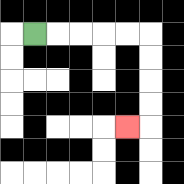{'start': '[1, 1]', 'end': '[5, 5]', 'path_directions': 'R,R,R,R,R,D,D,D,D,L', 'path_coordinates': '[[1, 1], [2, 1], [3, 1], [4, 1], [5, 1], [6, 1], [6, 2], [6, 3], [6, 4], [6, 5], [5, 5]]'}